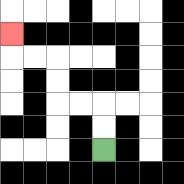{'start': '[4, 6]', 'end': '[0, 1]', 'path_directions': 'U,U,L,L,U,U,L,L,U', 'path_coordinates': '[[4, 6], [4, 5], [4, 4], [3, 4], [2, 4], [2, 3], [2, 2], [1, 2], [0, 2], [0, 1]]'}